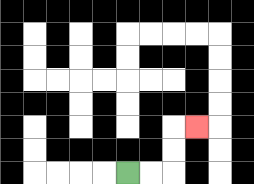{'start': '[5, 7]', 'end': '[8, 5]', 'path_directions': 'R,R,U,U,R', 'path_coordinates': '[[5, 7], [6, 7], [7, 7], [7, 6], [7, 5], [8, 5]]'}